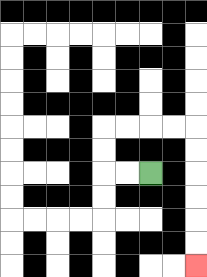{'start': '[6, 7]', 'end': '[8, 11]', 'path_directions': 'L,L,U,U,R,R,R,R,D,D,D,D,D,D', 'path_coordinates': '[[6, 7], [5, 7], [4, 7], [4, 6], [4, 5], [5, 5], [6, 5], [7, 5], [8, 5], [8, 6], [8, 7], [8, 8], [8, 9], [8, 10], [8, 11]]'}